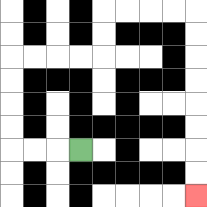{'start': '[3, 6]', 'end': '[8, 8]', 'path_directions': 'L,L,L,U,U,U,U,R,R,R,R,U,U,R,R,R,R,D,D,D,D,D,D,D,D', 'path_coordinates': '[[3, 6], [2, 6], [1, 6], [0, 6], [0, 5], [0, 4], [0, 3], [0, 2], [1, 2], [2, 2], [3, 2], [4, 2], [4, 1], [4, 0], [5, 0], [6, 0], [7, 0], [8, 0], [8, 1], [8, 2], [8, 3], [8, 4], [8, 5], [8, 6], [8, 7], [8, 8]]'}